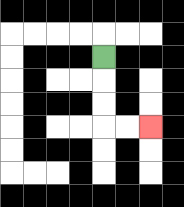{'start': '[4, 2]', 'end': '[6, 5]', 'path_directions': 'D,D,D,R,R', 'path_coordinates': '[[4, 2], [4, 3], [4, 4], [4, 5], [5, 5], [6, 5]]'}